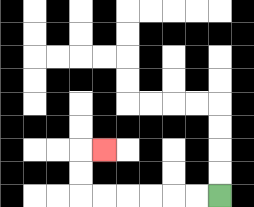{'start': '[9, 8]', 'end': '[4, 6]', 'path_directions': 'L,L,L,L,L,L,U,U,R', 'path_coordinates': '[[9, 8], [8, 8], [7, 8], [6, 8], [5, 8], [4, 8], [3, 8], [3, 7], [3, 6], [4, 6]]'}